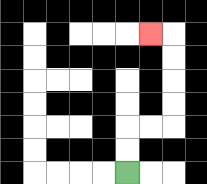{'start': '[5, 7]', 'end': '[6, 1]', 'path_directions': 'U,U,R,R,U,U,U,U,L', 'path_coordinates': '[[5, 7], [5, 6], [5, 5], [6, 5], [7, 5], [7, 4], [7, 3], [7, 2], [7, 1], [6, 1]]'}